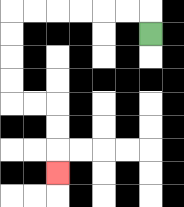{'start': '[6, 1]', 'end': '[2, 7]', 'path_directions': 'U,L,L,L,L,L,L,D,D,D,D,R,R,D,D,D', 'path_coordinates': '[[6, 1], [6, 0], [5, 0], [4, 0], [3, 0], [2, 0], [1, 0], [0, 0], [0, 1], [0, 2], [0, 3], [0, 4], [1, 4], [2, 4], [2, 5], [2, 6], [2, 7]]'}